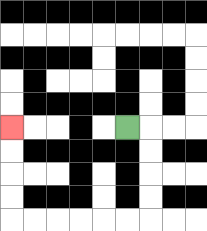{'start': '[5, 5]', 'end': '[0, 5]', 'path_directions': 'R,D,D,D,D,L,L,L,L,L,L,U,U,U,U', 'path_coordinates': '[[5, 5], [6, 5], [6, 6], [6, 7], [6, 8], [6, 9], [5, 9], [4, 9], [3, 9], [2, 9], [1, 9], [0, 9], [0, 8], [0, 7], [0, 6], [0, 5]]'}